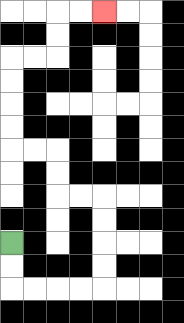{'start': '[0, 10]', 'end': '[4, 0]', 'path_directions': 'D,D,R,R,R,R,U,U,U,U,L,L,U,U,L,L,U,U,U,U,R,R,U,U,R,R', 'path_coordinates': '[[0, 10], [0, 11], [0, 12], [1, 12], [2, 12], [3, 12], [4, 12], [4, 11], [4, 10], [4, 9], [4, 8], [3, 8], [2, 8], [2, 7], [2, 6], [1, 6], [0, 6], [0, 5], [0, 4], [0, 3], [0, 2], [1, 2], [2, 2], [2, 1], [2, 0], [3, 0], [4, 0]]'}